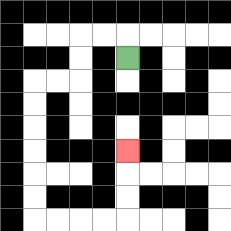{'start': '[5, 2]', 'end': '[5, 6]', 'path_directions': 'U,L,L,D,D,L,L,D,D,D,D,D,D,R,R,R,R,U,U,U', 'path_coordinates': '[[5, 2], [5, 1], [4, 1], [3, 1], [3, 2], [3, 3], [2, 3], [1, 3], [1, 4], [1, 5], [1, 6], [1, 7], [1, 8], [1, 9], [2, 9], [3, 9], [4, 9], [5, 9], [5, 8], [5, 7], [5, 6]]'}